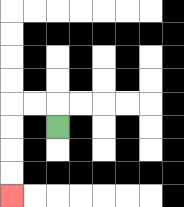{'start': '[2, 5]', 'end': '[0, 8]', 'path_directions': 'U,L,L,D,D,D,D', 'path_coordinates': '[[2, 5], [2, 4], [1, 4], [0, 4], [0, 5], [0, 6], [0, 7], [0, 8]]'}